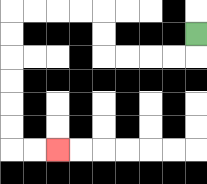{'start': '[8, 1]', 'end': '[2, 6]', 'path_directions': 'D,L,L,L,L,U,U,L,L,L,L,D,D,D,D,D,D,R,R', 'path_coordinates': '[[8, 1], [8, 2], [7, 2], [6, 2], [5, 2], [4, 2], [4, 1], [4, 0], [3, 0], [2, 0], [1, 0], [0, 0], [0, 1], [0, 2], [0, 3], [0, 4], [0, 5], [0, 6], [1, 6], [2, 6]]'}